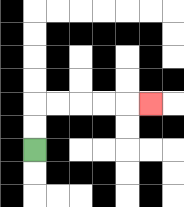{'start': '[1, 6]', 'end': '[6, 4]', 'path_directions': 'U,U,R,R,R,R,R', 'path_coordinates': '[[1, 6], [1, 5], [1, 4], [2, 4], [3, 4], [4, 4], [5, 4], [6, 4]]'}